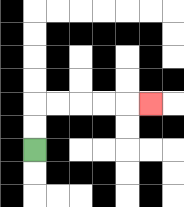{'start': '[1, 6]', 'end': '[6, 4]', 'path_directions': 'U,U,R,R,R,R,R', 'path_coordinates': '[[1, 6], [1, 5], [1, 4], [2, 4], [3, 4], [4, 4], [5, 4], [6, 4]]'}